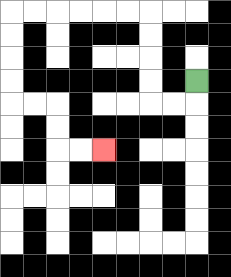{'start': '[8, 3]', 'end': '[4, 6]', 'path_directions': 'D,L,L,U,U,U,U,L,L,L,L,L,L,D,D,D,D,R,R,D,D,R,R', 'path_coordinates': '[[8, 3], [8, 4], [7, 4], [6, 4], [6, 3], [6, 2], [6, 1], [6, 0], [5, 0], [4, 0], [3, 0], [2, 0], [1, 0], [0, 0], [0, 1], [0, 2], [0, 3], [0, 4], [1, 4], [2, 4], [2, 5], [2, 6], [3, 6], [4, 6]]'}